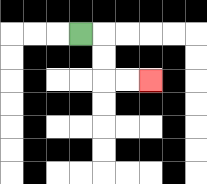{'start': '[3, 1]', 'end': '[6, 3]', 'path_directions': 'R,D,D,R,R', 'path_coordinates': '[[3, 1], [4, 1], [4, 2], [4, 3], [5, 3], [6, 3]]'}